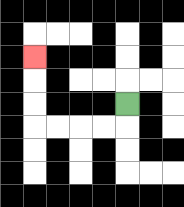{'start': '[5, 4]', 'end': '[1, 2]', 'path_directions': 'D,L,L,L,L,U,U,U', 'path_coordinates': '[[5, 4], [5, 5], [4, 5], [3, 5], [2, 5], [1, 5], [1, 4], [1, 3], [1, 2]]'}